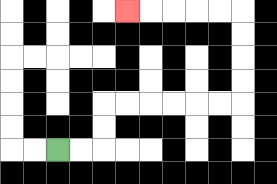{'start': '[2, 6]', 'end': '[5, 0]', 'path_directions': 'R,R,U,U,R,R,R,R,R,R,U,U,U,U,L,L,L,L,L', 'path_coordinates': '[[2, 6], [3, 6], [4, 6], [4, 5], [4, 4], [5, 4], [6, 4], [7, 4], [8, 4], [9, 4], [10, 4], [10, 3], [10, 2], [10, 1], [10, 0], [9, 0], [8, 0], [7, 0], [6, 0], [5, 0]]'}